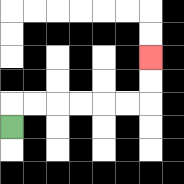{'start': '[0, 5]', 'end': '[6, 2]', 'path_directions': 'U,R,R,R,R,R,R,U,U', 'path_coordinates': '[[0, 5], [0, 4], [1, 4], [2, 4], [3, 4], [4, 4], [5, 4], [6, 4], [6, 3], [6, 2]]'}